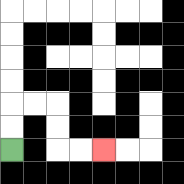{'start': '[0, 6]', 'end': '[4, 6]', 'path_directions': 'U,U,R,R,D,D,R,R', 'path_coordinates': '[[0, 6], [0, 5], [0, 4], [1, 4], [2, 4], [2, 5], [2, 6], [3, 6], [4, 6]]'}